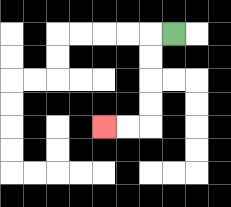{'start': '[7, 1]', 'end': '[4, 5]', 'path_directions': 'L,D,D,D,D,L,L', 'path_coordinates': '[[7, 1], [6, 1], [6, 2], [6, 3], [6, 4], [6, 5], [5, 5], [4, 5]]'}